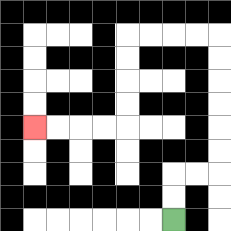{'start': '[7, 9]', 'end': '[1, 5]', 'path_directions': 'U,U,R,R,U,U,U,U,U,U,L,L,L,L,D,D,D,D,L,L,L,L', 'path_coordinates': '[[7, 9], [7, 8], [7, 7], [8, 7], [9, 7], [9, 6], [9, 5], [9, 4], [9, 3], [9, 2], [9, 1], [8, 1], [7, 1], [6, 1], [5, 1], [5, 2], [5, 3], [5, 4], [5, 5], [4, 5], [3, 5], [2, 5], [1, 5]]'}